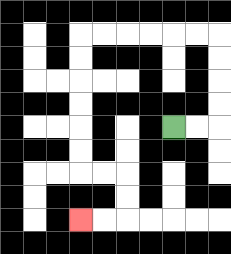{'start': '[7, 5]', 'end': '[3, 9]', 'path_directions': 'R,R,U,U,U,U,L,L,L,L,L,L,D,D,D,D,D,D,R,R,D,D,L,L', 'path_coordinates': '[[7, 5], [8, 5], [9, 5], [9, 4], [9, 3], [9, 2], [9, 1], [8, 1], [7, 1], [6, 1], [5, 1], [4, 1], [3, 1], [3, 2], [3, 3], [3, 4], [3, 5], [3, 6], [3, 7], [4, 7], [5, 7], [5, 8], [5, 9], [4, 9], [3, 9]]'}